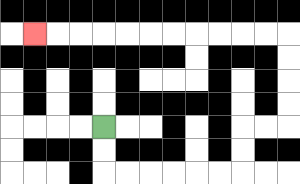{'start': '[4, 5]', 'end': '[1, 1]', 'path_directions': 'D,D,R,R,R,R,R,R,U,U,R,R,U,U,U,U,L,L,L,L,L,L,L,L,L,L,L', 'path_coordinates': '[[4, 5], [4, 6], [4, 7], [5, 7], [6, 7], [7, 7], [8, 7], [9, 7], [10, 7], [10, 6], [10, 5], [11, 5], [12, 5], [12, 4], [12, 3], [12, 2], [12, 1], [11, 1], [10, 1], [9, 1], [8, 1], [7, 1], [6, 1], [5, 1], [4, 1], [3, 1], [2, 1], [1, 1]]'}